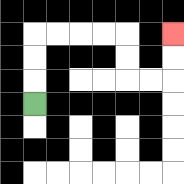{'start': '[1, 4]', 'end': '[7, 1]', 'path_directions': 'U,U,U,R,R,R,R,D,D,R,R,U,U', 'path_coordinates': '[[1, 4], [1, 3], [1, 2], [1, 1], [2, 1], [3, 1], [4, 1], [5, 1], [5, 2], [5, 3], [6, 3], [7, 3], [7, 2], [7, 1]]'}